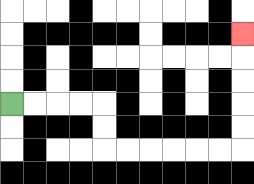{'start': '[0, 4]', 'end': '[10, 1]', 'path_directions': 'R,R,R,R,D,D,R,R,R,R,R,R,U,U,U,U,U', 'path_coordinates': '[[0, 4], [1, 4], [2, 4], [3, 4], [4, 4], [4, 5], [4, 6], [5, 6], [6, 6], [7, 6], [8, 6], [9, 6], [10, 6], [10, 5], [10, 4], [10, 3], [10, 2], [10, 1]]'}